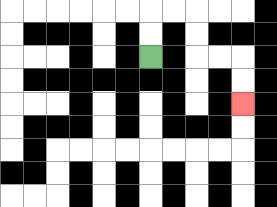{'start': '[6, 2]', 'end': '[10, 4]', 'path_directions': 'U,U,R,R,D,D,R,R,D,D', 'path_coordinates': '[[6, 2], [6, 1], [6, 0], [7, 0], [8, 0], [8, 1], [8, 2], [9, 2], [10, 2], [10, 3], [10, 4]]'}